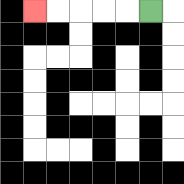{'start': '[6, 0]', 'end': '[1, 0]', 'path_directions': 'L,L,L,L,L', 'path_coordinates': '[[6, 0], [5, 0], [4, 0], [3, 0], [2, 0], [1, 0]]'}